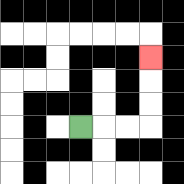{'start': '[3, 5]', 'end': '[6, 2]', 'path_directions': 'R,R,R,U,U,U', 'path_coordinates': '[[3, 5], [4, 5], [5, 5], [6, 5], [6, 4], [6, 3], [6, 2]]'}